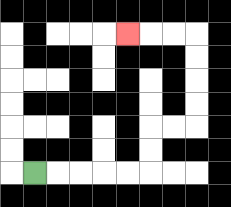{'start': '[1, 7]', 'end': '[5, 1]', 'path_directions': 'R,R,R,R,R,U,U,R,R,U,U,U,U,L,L,L', 'path_coordinates': '[[1, 7], [2, 7], [3, 7], [4, 7], [5, 7], [6, 7], [6, 6], [6, 5], [7, 5], [8, 5], [8, 4], [8, 3], [8, 2], [8, 1], [7, 1], [6, 1], [5, 1]]'}